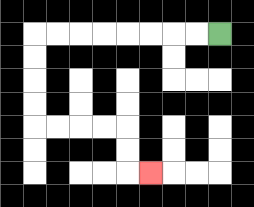{'start': '[9, 1]', 'end': '[6, 7]', 'path_directions': 'L,L,L,L,L,L,L,L,D,D,D,D,R,R,R,R,D,D,R', 'path_coordinates': '[[9, 1], [8, 1], [7, 1], [6, 1], [5, 1], [4, 1], [3, 1], [2, 1], [1, 1], [1, 2], [1, 3], [1, 4], [1, 5], [2, 5], [3, 5], [4, 5], [5, 5], [5, 6], [5, 7], [6, 7]]'}